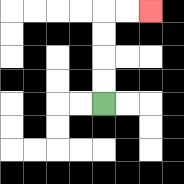{'start': '[4, 4]', 'end': '[6, 0]', 'path_directions': 'U,U,U,U,R,R', 'path_coordinates': '[[4, 4], [4, 3], [4, 2], [4, 1], [4, 0], [5, 0], [6, 0]]'}